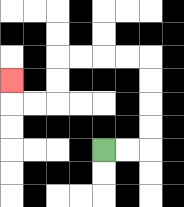{'start': '[4, 6]', 'end': '[0, 3]', 'path_directions': 'R,R,U,U,U,U,L,L,L,L,D,D,L,L,U', 'path_coordinates': '[[4, 6], [5, 6], [6, 6], [6, 5], [6, 4], [6, 3], [6, 2], [5, 2], [4, 2], [3, 2], [2, 2], [2, 3], [2, 4], [1, 4], [0, 4], [0, 3]]'}